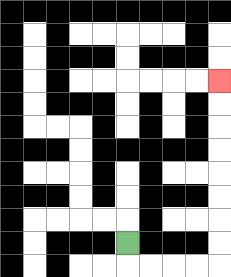{'start': '[5, 10]', 'end': '[9, 3]', 'path_directions': 'D,R,R,R,R,U,U,U,U,U,U,U,U', 'path_coordinates': '[[5, 10], [5, 11], [6, 11], [7, 11], [8, 11], [9, 11], [9, 10], [9, 9], [9, 8], [9, 7], [9, 6], [9, 5], [9, 4], [9, 3]]'}